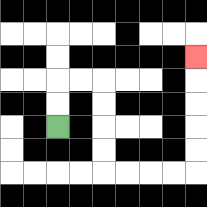{'start': '[2, 5]', 'end': '[8, 2]', 'path_directions': 'U,U,R,R,D,D,D,D,R,R,R,R,U,U,U,U,U', 'path_coordinates': '[[2, 5], [2, 4], [2, 3], [3, 3], [4, 3], [4, 4], [4, 5], [4, 6], [4, 7], [5, 7], [6, 7], [7, 7], [8, 7], [8, 6], [8, 5], [8, 4], [8, 3], [8, 2]]'}